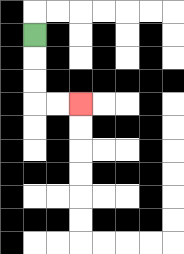{'start': '[1, 1]', 'end': '[3, 4]', 'path_directions': 'D,D,D,R,R', 'path_coordinates': '[[1, 1], [1, 2], [1, 3], [1, 4], [2, 4], [3, 4]]'}